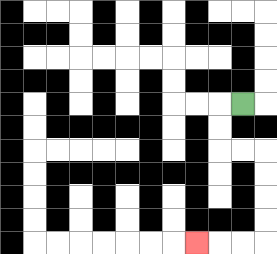{'start': '[10, 4]', 'end': '[8, 10]', 'path_directions': 'L,D,D,R,R,D,D,D,D,L,L,L', 'path_coordinates': '[[10, 4], [9, 4], [9, 5], [9, 6], [10, 6], [11, 6], [11, 7], [11, 8], [11, 9], [11, 10], [10, 10], [9, 10], [8, 10]]'}